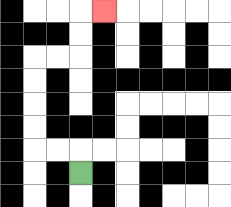{'start': '[3, 7]', 'end': '[4, 0]', 'path_directions': 'U,L,L,U,U,U,U,R,R,U,U,R', 'path_coordinates': '[[3, 7], [3, 6], [2, 6], [1, 6], [1, 5], [1, 4], [1, 3], [1, 2], [2, 2], [3, 2], [3, 1], [3, 0], [4, 0]]'}